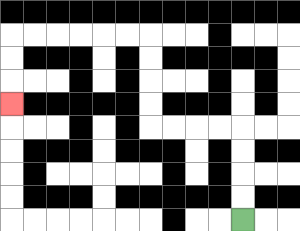{'start': '[10, 9]', 'end': '[0, 4]', 'path_directions': 'U,U,U,U,L,L,L,L,U,U,U,U,L,L,L,L,L,L,D,D,D', 'path_coordinates': '[[10, 9], [10, 8], [10, 7], [10, 6], [10, 5], [9, 5], [8, 5], [7, 5], [6, 5], [6, 4], [6, 3], [6, 2], [6, 1], [5, 1], [4, 1], [3, 1], [2, 1], [1, 1], [0, 1], [0, 2], [0, 3], [0, 4]]'}